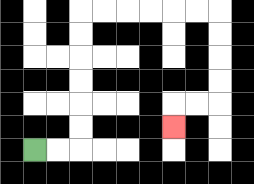{'start': '[1, 6]', 'end': '[7, 5]', 'path_directions': 'R,R,U,U,U,U,U,U,R,R,R,R,R,R,D,D,D,D,L,L,D', 'path_coordinates': '[[1, 6], [2, 6], [3, 6], [3, 5], [3, 4], [3, 3], [3, 2], [3, 1], [3, 0], [4, 0], [5, 0], [6, 0], [7, 0], [8, 0], [9, 0], [9, 1], [9, 2], [9, 3], [9, 4], [8, 4], [7, 4], [7, 5]]'}